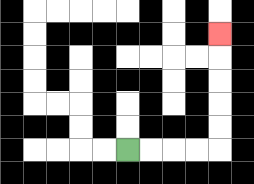{'start': '[5, 6]', 'end': '[9, 1]', 'path_directions': 'R,R,R,R,U,U,U,U,U', 'path_coordinates': '[[5, 6], [6, 6], [7, 6], [8, 6], [9, 6], [9, 5], [9, 4], [9, 3], [9, 2], [9, 1]]'}